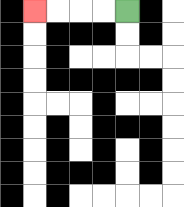{'start': '[5, 0]', 'end': '[1, 0]', 'path_directions': 'L,L,L,L', 'path_coordinates': '[[5, 0], [4, 0], [3, 0], [2, 0], [1, 0]]'}